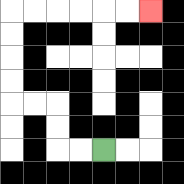{'start': '[4, 6]', 'end': '[6, 0]', 'path_directions': 'L,L,U,U,L,L,U,U,U,U,R,R,R,R,R,R', 'path_coordinates': '[[4, 6], [3, 6], [2, 6], [2, 5], [2, 4], [1, 4], [0, 4], [0, 3], [0, 2], [0, 1], [0, 0], [1, 0], [2, 0], [3, 0], [4, 0], [5, 0], [6, 0]]'}